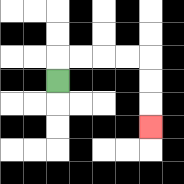{'start': '[2, 3]', 'end': '[6, 5]', 'path_directions': 'U,R,R,R,R,D,D,D', 'path_coordinates': '[[2, 3], [2, 2], [3, 2], [4, 2], [5, 2], [6, 2], [6, 3], [6, 4], [6, 5]]'}